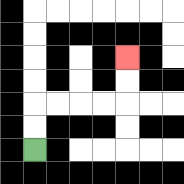{'start': '[1, 6]', 'end': '[5, 2]', 'path_directions': 'U,U,R,R,R,R,U,U', 'path_coordinates': '[[1, 6], [1, 5], [1, 4], [2, 4], [3, 4], [4, 4], [5, 4], [5, 3], [5, 2]]'}